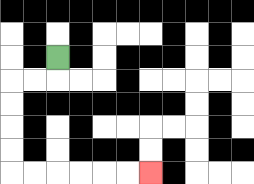{'start': '[2, 2]', 'end': '[6, 7]', 'path_directions': 'D,L,L,D,D,D,D,R,R,R,R,R,R', 'path_coordinates': '[[2, 2], [2, 3], [1, 3], [0, 3], [0, 4], [0, 5], [0, 6], [0, 7], [1, 7], [2, 7], [3, 7], [4, 7], [5, 7], [6, 7]]'}